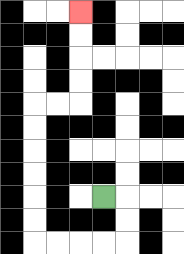{'start': '[4, 8]', 'end': '[3, 0]', 'path_directions': 'R,D,D,L,L,L,L,U,U,U,U,U,U,R,R,U,U,U,U', 'path_coordinates': '[[4, 8], [5, 8], [5, 9], [5, 10], [4, 10], [3, 10], [2, 10], [1, 10], [1, 9], [1, 8], [1, 7], [1, 6], [1, 5], [1, 4], [2, 4], [3, 4], [3, 3], [3, 2], [3, 1], [3, 0]]'}